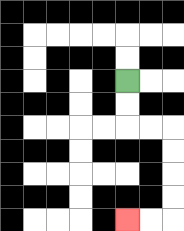{'start': '[5, 3]', 'end': '[5, 9]', 'path_directions': 'D,D,R,R,D,D,D,D,L,L', 'path_coordinates': '[[5, 3], [5, 4], [5, 5], [6, 5], [7, 5], [7, 6], [7, 7], [7, 8], [7, 9], [6, 9], [5, 9]]'}